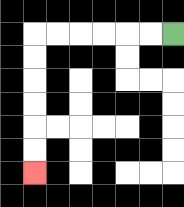{'start': '[7, 1]', 'end': '[1, 7]', 'path_directions': 'L,L,L,L,L,L,D,D,D,D,D,D', 'path_coordinates': '[[7, 1], [6, 1], [5, 1], [4, 1], [3, 1], [2, 1], [1, 1], [1, 2], [1, 3], [1, 4], [1, 5], [1, 6], [1, 7]]'}